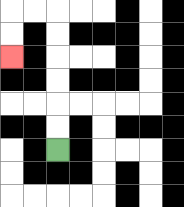{'start': '[2, 6]', 'end': '[0, 2]', 'path_directions': 'U,U,U,U,U,U,L,L,D,D', 'path_coordinates': '[[2, 6], [2, 5], [2, 4], [2, 3], [2, 2], [2, 1], [2, 0], [1, 0], [0, 0], [0, 1], [0, 2]]'}